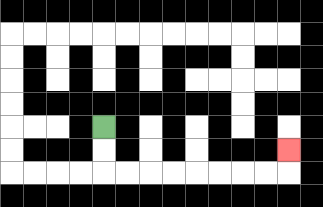{'start': '[4, 5]', 'end': '[12, 6]', 'path_directions': 'D,D,R,R,R,R,R,R,R,R,U', 'path_coordinates': '[[4, 5], [4, 6], [4, 7], [5, 7], [6, 7], [7, 7], [8, 7], [9, 7], [10, 7], [11, 7], [12, 7], [12, 6]]'}